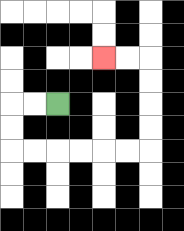{'start': '[2, 4]', 'end': '[4, 2]', 'path_directions': 'L,L,D,D,R,R,R,R,R,R,U,U,U,U,L,L', 'path_coordinates': '[[2, 4], [1, 4], [0, 4], [0, 5], [0, 6], [1, 6], [2, 6], [3, 6], [4, 6], [5, 6], [6, 6], [6, 5], [6, 4], [6, 3], [6, 2], [5, 2], [4, 2]]'}